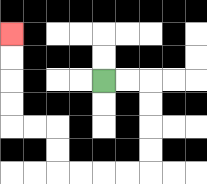{'start': '[4, 3]', 'end': '[0, 1]', 'path_directions': 'R,R,D,D,D,D,L,L,L,L,U,U,L,L,U,U,U,U', 'path_coordinates': '[[4, 3], [5, 3], [6, 3], [6, 4], [6, 5], [6, 6], [6, 7], [5, 7], [4, 7], [3, 7], [2, 7], [2, 6], [2, 5], [1, 5], [0, 5], [0, 4], [0, 3], [0, 2], [0, 1]]'}